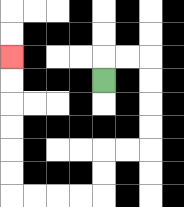{'start': '[4, 3]', 'end': '[0, 2]', 'path_directions': 'U,R,R,D,D,D,D,L,L,D,D,L,L,L,L,U,U,U,U,U,U', 'path_coordinates': '[[4, 3], [4, 2], [5, 2], [6, 2], [6, 3], [6, 4], [6, 5], [6, 6], [5, 6], [4, 6], [4, 7], [4, 8], [3, 8], [2, 8], [1, 8], [0, 8], [0, 7], [0, 6], [0, 5], [0, 4], [0, 3], [0, 2]]'}